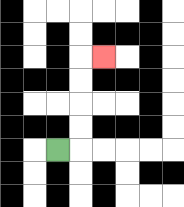{'start': '[2, 6]', 'end': '[4, 2]', 'path_directions': 'R,U,U,U,U,R', 'path_coordinates': '[[2, 6], [3, 6], [3, 5], [3, 4], [3, 3], [3, 2], [4, 2]]'}